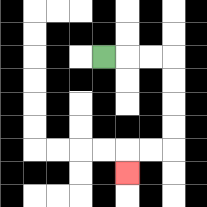{'start': '[4, 2]', 'end': '[5, 7]', 'path_directions': 'R,R,R,D,D,D,D,L,L,D', 'path_coordinates': '[[4, 2], [5, 2], [6, 2], [7, 2], [7, 3], [7, 4], [7, 5], [7, 6], [6, 6], [5, 6], [5, 7]]'}